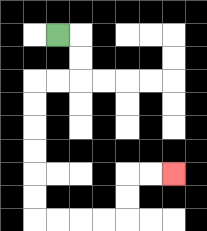{'start': '[2, 1]', 'end': '[7, 7]', 'path_directions': 'R,D,D,L,L,D,D,D,D,D,D,R,R,R,R,U,U,R,R', 'path_coordinates': '[[2, 1], [3, 1], [3, 2], [3, 3], [2, 3], [1, 3], [1, 4], [1, 5], [1, 6], [1, 7], [1, 8], [1, 9], [2, 9], [3, 9], [4, 9], [5, 9], [5, 8], [5, 7], [6, 7], [7, 7]]'}